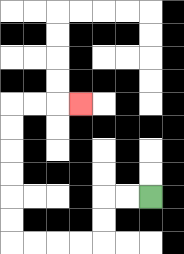{'start': '[6, 8]', 'end': '[3, 4]', 'path_directions': 'L,L,D,D,L,L,L,L,U,U,U,U,U,U,R,R,R', 'path_coordinates': '[[6, 8], [5, 8], [4, 8], [4, 9], [4, 10], [3, 10], [2, 10], [1, 10], [0, 10], [0, 9], [0, 8], [0, 7], [0, 6], [0, 5], [0, 4], [1, 4], [2, 4], [3, 4]]'}